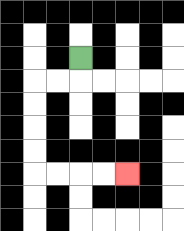{'start': '[3, 2]', 'end': '[5, 7]', 'path_directions': 'D,L,L,D,D,D,D,R,R,R,R', 'path_coordinates': '[[3, 2], [3, 3], [2, 3], [1, 3], [1, 4], [1, 5], [1, 6], [1, 7], [2, 7], [3, 7], [4, 7], [5, 7]]'}